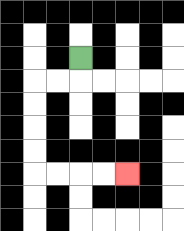{'start': '[3, 2]', 'end': '[5, 7]', 'path_directions': 'D,L,L,D,D,D,D,R,R,R,R', 'path_coordinates': '[[3, 2], [3, 3], [2, 3], [1, 3], [1, 4], [1, 5], [1, 6], [1, 7], [2, 7], [3, 7], [4, 7], [5, 7]]'}